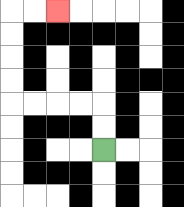{'start': '[4, 6]', 'end': '[2, 0]', 'path_directions': 'U,U,L,L,L,L,U,U,U,U,R,R', 'path_coordinates': '[[4, 6], [4, 5], [4, 4], [3, 4], [2, 4], [1, 4], [0, 4], [0, 3], [0, 2], [0, 1], [0, 0], [1, 0], [2, 0]]'}